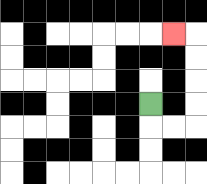{'start': '[6, 4]', 'end': '[7, 1]', 'path_directions': 'D,R,R,U,U,U,U,L', 'path_coordinates': '[[6, 4], [6, 5], [7, 5], [8, 5], [8, 4], [8, 3], [8, 2], [8, 1], [7, 1]]'}